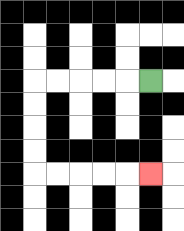{'start': '[6, 3]', 'end': '[6, 7]', 'path_directions': 'L,L,L,L,L,D,D,D,D,R,R,R,R,R', 'path_coordinates': '[[6, 3], [5, 3], [4, 3], [3, 3], [2, 3], [1, 3], [1, 4], [1, 5], [1, 6], [1, 7], [2, 7], [3, 7], [4, 7], [5, 7], [6, 7]]'}